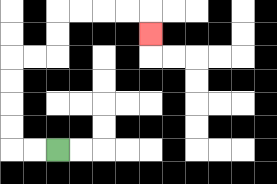{'start': '[2, 6]', 'end': '[6, 1]', 'path_directions': 'L,L,U,U,U,U,R,R,U,U,R,R,R,R,D', 'path_coordinates': '[[2, 6], [1, 6], [0, 6], [0, 5], [0, 4], [0, 3], [0, 2], [1, 2], [2, 2], [2, 1], [2, 0], [3, 0], [4, 0], [5, 0], [6, 0], [6, 1]]'}